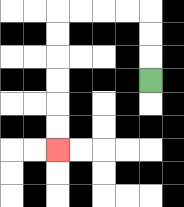{'start': '[6, 3]', 'end': '[2, 6]', 'path_directions': 'U,U,U,L,L,L,L,D,D,D,D,D,D', 'path_coordinates': '[[6, 3], [6, 2], [6, 1], [6, 0], [5, 0], [4, 0], [3, 0], [2, 0], [2, 1], [2, 2], [2, 3], [2, 4], [2, 5], [2, 6]]'}